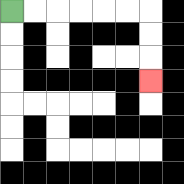{'start': '[0, 0]', 'end': '[6, 3]', 'path_directions': 'R,R,R,R,R,R,D,D,D', 'path_coordinates': '[[0, 0], [1, 0], [2, 0], [3, 0], [4, 0], [5, 0], [6, 0], [6, 1], [6, 2], [6, 3]]'}